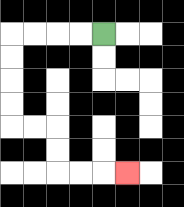{'start': '[4, 1]', 'end': '[5, 7]', 'path_directions': 'L,L,L,L,D,D,D,D,R,R,D,D,R,R,R', 'path_coordinates': '[[4, 1], [3, 1], [2, 1], [1, 1], [0, 1], [0, 2], [0, 3], [0, 4], [0, 5], [1, 5], [2, 5], [2, 6], [2, 7], [3, 7], [4, 7], [5, 7]]'}